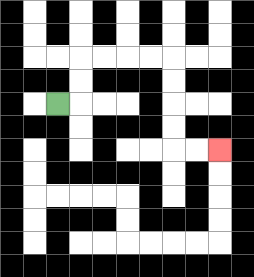{'start': '[2, 4]', 'end': '[9, 6]', 'path_directions': 'R,U,U,R,R,R,R,D,D,D,D,R,R', 'path_coordinates': '[[2, 4], [3, 4], [3, 3], [3, 2], [4, 2], [5, 2], [6, 2], [7, 2], [7, 3], [7, 4], [7, 5], [7, 6], [8, 6], [9, 6]]'}